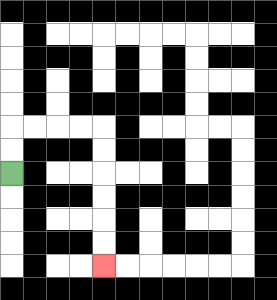{'start': '[0, 7]', 'end': '[4, 11]', 'path_directions': 'U,U,R,R,R,R,D,D,D,D,D,D', 'path_coordinates': '[[0, 7], [0, 6], [0, 5], [1, 5], [2, 5], [3, 5], [4, 5], [4, 6], [4, 7], [4, 8], [4, 9], [4, 10], [4, 11]]'}